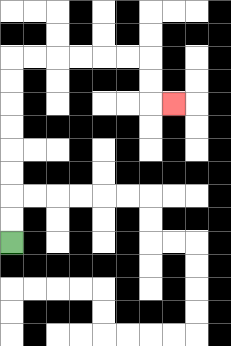{'start': '[0, 10]', 'end': '[7, 4]', 'path_directions': 'U,U,U,U,U,U,U,U,R,R,R,R,R,R,D,D,R', 'path_coordinates': '[[0, 10], [0, 9], [0, 8], [0, 7], [0, 6], [0, 5], [0, 4], [0, 3], [0, 2], [1, 2], [2, 2], [3, 2], [4, 2], [5, 2], [6, 2], [6, 3], [6, 4], [7, 4]]'}